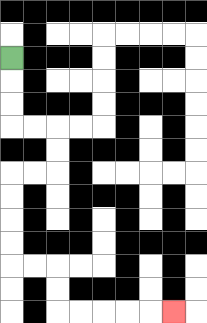{'start': '[0, 2]', 'end': '[7, 13]', 'path_directions': 'D,D,D,R,R,D,D,L,L,D,D,D,D,R,R,D,D,R,R,R,R,R', 'path_coordinates': '[[0, 2], [0, 3], [0, 4], [0, 5], [1, 5], [2, 5], [2, 6], [2, 7], [1, 7], [0, 7], [0, 8], [0, 9], [0, 10], [0, 11], [1, 11], [2, 11], [2, 12], [2, 13], [3, 13], [4, 13], [5, 13], [6, 13], [7, 13]]'}